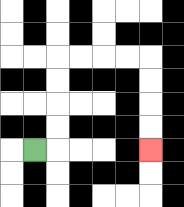{'start': '[1, 6]', 'end': '[6, 6]', 'path_directions': 'R,U,U,U,U,R,R,R,R,D,D,D,D', 'path_coordinates': '[[1, 6], [2, 6], [2, 5], [2, 4], [2, 3], [2, 2], [3, 2], [4, 2], [5, 2], [6, 2], [6, 3], [6, 4], [6, 5], [6, 6]]'}